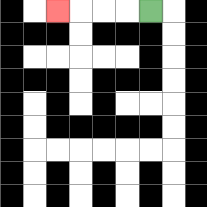{'start': '[6, 0]', 'end': '[2, 0]', 'path_directions': 'L,L,L,L', 'path_coordinates': '[[6, 0], [5, 0], [4, 0], [3, 0], [2, 0]]'}